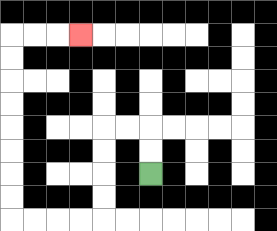{'start': '[6, 7]', 'end': '[3, 1]', 'path_directions': 'U,U,L,L,D,D,D,D,L,L,L,L,U,U,U,U,U,U,U,U,R,R,R', 'path_coordinates': '[[6, 7], [6, 6], [6, 5], [5, 5], [4, 5], [4, 6], [4, 7], [4, 8], [4, 9], [3, 9], [2, 9], [1, 9], [0, 9], [0, 8], [0, 7], [0, 6], [0, 5], [0, 4], [0, 3], [0, 2], [0, 1], [1, 1], [2, 1], [3, 1]]'}